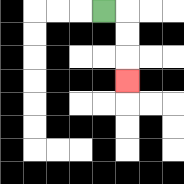{'start': '[4, 0]', 'end': '[5, 3]', 'path_directions': 'R,D,D,D', 'path_coordinates': '[[4, 0], [5, 0], [5, 1], [5, 2], [5, 3]]'}